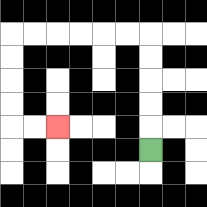{'start': '[6, 6]', 'end': '[2, 5]', 'path_directions': 'U,U,U,U,U,L,L,L,L,L,L,D,D,D,D,R,R', 'path_coordinates': '[[6, 6], [6, 5], [6, 4], [6, 3], [6, 2], [6, 1], [5, 1], [4, 1], [3, 1], [2, 1], [1, 1], [0, 1], [0, 2], [0, 3], [0, 4], [0, 5], [1, 5], [2, 5]]'}